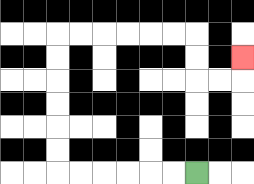{'start': '[8, 7]', 'end': '[10, 2]', 'path_directions': 'L,L,L,L,L,L,U,U,U,U,U,U,R,R,R,R,R,R,D,D,R,R,U', 'path_coordinates': '[[8, 7], [7, 7], [6, 7], [5, 7], [4, 7], [3, 7], [2, 7], [2, 6], [2, 5], [2, 4], [2, 3], [2, 2], [2, 1], [3, 1], [4, 1], [5, 1], [6, 1], [7, 1], [8, 1], [8, 2], [8, 3], [9, 3], [10, 3], [10, 2]]'}